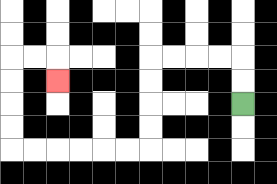{'start': '[10, 4]', 'end': '[2, 3]', 'path_directions': 'U,U,L,L,L,L,D,D,D,D,L,L,L,L,L,L,U,U,U,U,R,R,D', 'path_coordinates': '[[10, 4], [10, 3], [10, 2], [9, 2], [8, 2], [7, 2], [6, 2], [6, 3], [6, 4], [6, 5], [6, 6], [5, 6], [4, 6], [3, 6], [2, 6], [1, 6], [0, 6], [0, 5], [0, 4], [0, 3], [0, 2], [1, 2], [2, 2], [2, 3]]'}